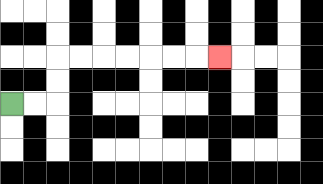{'start': '[0, 4]', 'end': '[9, 2]', 'path_directions': 'R,R,U,U,R,R,R,R,R,R,R', 'path_coordinates': '[[0, 4], [1, 4], [2, 4], [2, 3], [2, 2], [3, 2], [4, 2], [5, 2], [6, 2], [7, 2], [8, 2], [9, 2]]'}